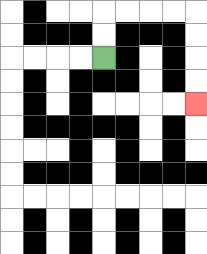{'start': '[4, 2]', 'end': '[8, 4]', 'path_directions': 'U,U,R,R,R,R,D,D,D,D', 'path_coordinates': '[[4, 2], [4, 1], [4, 0], [5, 0], [6, 0], [7, 0], [8, 0], [8, 1], [8, 2], [8, 3], [8, 4]]'}